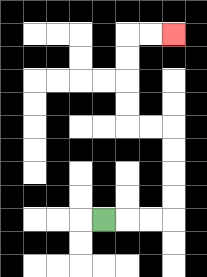{'start': '[4, 9]', 'end': '[7, 1]', 'path_directions': 'R,R,R,U,U,U,U,L,L,U,U,U,U,R,R', 'path_coordinates': '[[4, 9], [5, 9], [6, 9], [7, 9], [7, 8], [7, 7], [7, 6], [7, 5], [6, 5], [5, 5], [5, 4], [5, 3], [5, 2], [5, 1], [6, 1], [7, 1]]'}